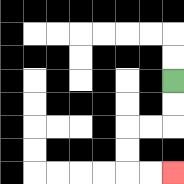{'start': '[7, 3]', 'end': '[7, 7]', 'path_directions': 'D,D,L,L,D,D,R,R', 'path_coordinates': '[[7, 3], [7, 4], [7, 5], [6, 5], [5, 5], [5, 6], [5, 7], [6, 7], [7, 7]]'}